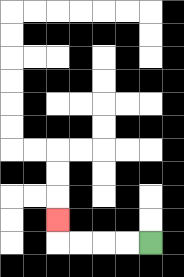{'start': '[6, 10]', 'end': '[2, 9]', 'path_directions': 'L,L,L,L,U', 'path_coordinates': '[[6, 10], [5, 10], [4, 10], [3, 10], [2, 10], [2, 9]]'}